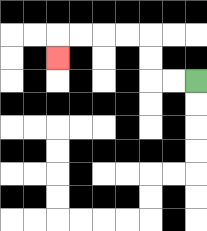{'start': '[8, 3]', 'end': '[2, 2]', 'path_directions': 'L,L,U,U,L,L,L,L,D', 'path_coordinates': '[[8, 3], [7, 3], [6, 3], [6, 2], [6, 1], [5, 1], [4, 1], [3, 1], [2, 1], [2, 2]]'}